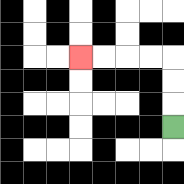{'start': '[7, 5]', 'end': '[3, 2]', 'path_directions': 'U,U,U,L,L,L,L', 'path_coordinates': '[[7, 5], [7, 4], [7, 3], [7, 2], [6, 2], [5, 2], [4, 2], [3, 2]]'}